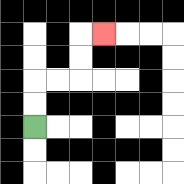{'start': '[1, 5]', 'end': '[4, 1]', 'path_directions': 'U,U,R,R,U,U,R', 'path_coordinates': '[[1, 5], [1, 4], [1, 3], [2, 3], [3, 3], [3, 2], [3, 1], [4, 1]]'}